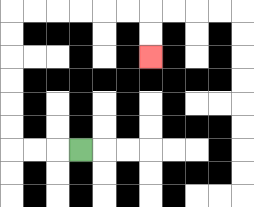{'start': '[3, 6]', 'end': '[6, 2]', 'path_directions': 'L,L,L,U,U,U,U,U,U,R,R,R,R,R,R,D,D', 'path_coordinates': '[[3, 6], [2, 6], [1, 6], [0, 6], [0, 5], [0, 4], [0, 3], [0, 2], [0, 1], [0, 0], [1, 0], [2, 0], [3, 0], [4, 0], [5, 0], [6, 0], [6, 1], [6, 2]]'}